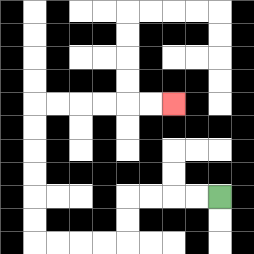{'start': '[9, 8]', 'end': '[7, 4]', 'path_directions': 'L,L,L,L,D,D,L,L,L,L,U,U,U,U,U,U,R,R,R,R,R,R', 'path_coordinates': '[[9, 8], [8, 8], [7, 8], [6, 8], [5, 8], [5, 9], [5, 10], [4, 10], [3, 10], [2, 10], [1, 10], [1, 9], [1, 8], [1, 7], [1, 6], [1, 5], [1, 4], [2, 4], [3, 4], [4, 4], [5, 4], [6, 4], [7, 4]]'}